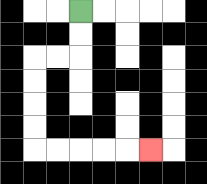{'start': '[3, 0]', 'end': '[6, 6]', 'path_directions': 'D,D,L,L,D,D,D,D,R,R,R,R,R', 'path_coordinates': '[[3, 0], [3, 1], [3, 2], [2, 2], [1, 2], [1, 3], [1, 4], [1, 5], [1, 6], [2, 6], [3, 6], [4, 6], [5, 6], [6, 6]]'}